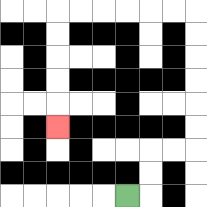{'start': '[5, 8]', 'end': '[2, 5]', 'path_directions': 'R,U,U,R,R,U,U,U,U,U,U,L,L,L,L,L,L,D,D,D,D,D', 'path_coordinates': '[[5, 8], [6, 8], [6, 7], [6, 6], [7, 6], [8, 6], [8, 5], [8, 4], [8, 3], [8, 2], [8, 1], [8, 0], [7, 0], [6, 0], [5, 0], [4, 0], [3, 0], [2, 0], [2, 1], [2, 2], [2, 3], [2, 4], [2, 5]]'}